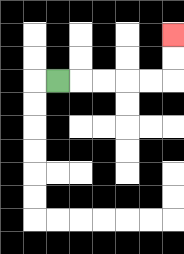{'start': '[2, 3]', 'end': '[7, 1]', 'path_directions': 'R,R,R,R,R,U,U', 'path_coordinates': '[[2, 3], [3, 3], [4, 3], [5, 3], [6, 3], [7, 3], [7, 2], [7, 1]]'}